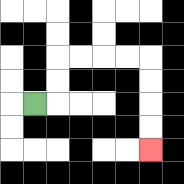{'start': '[1, 4]', 'end': '[6, 6]', 'path_directions': 'R,U,U,R,R,R,R,D,D,D,D', 'path_coordinates': '[[1, 4], [2, 4], [2, 3], [2, 2], [3, 2], [4, 2], [5, 2], [6, 2], [6, 3], [6, 4], [6, 5], [6, 6]]'}